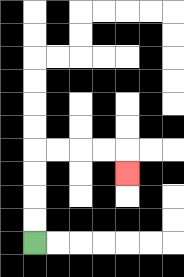{'start': '[1, 10]', 'end': '[5, 7]', 'path_directions': 'U,U,U,U,R,R,R,R,D', 'path_coordinates': '[[1, 10], [1, 9], [1, 8], [1, 7], [1, 6], [2, 6], [3, 6], [4, 6], [5, 6], [5, 7]]'}